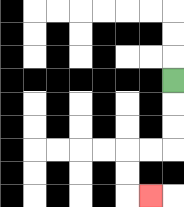{'start': '[7, 3]', 'end': '[6, 8]', 'path_directions': 'D,D,D,L,L,D,D,R', 'path_coordinates': '[[7, 3], [7, 4], [7, 5], [7, 6], [6, 6], [5, 6], [5, 7], [5, 8], [6, 8]]'}